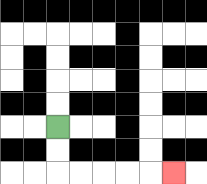{'start': '[2, 5]', 'end': '[7, 7]', 'path_directions': 'D,D,R,R,R,R,R', 'path_coordinates': '[[2, 5], [2, 6], [2, 7], [3, 7], [4, 7], [5, 7], [6, 7], [7, 7]]'}